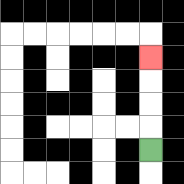{'start': '[6, 6]', 'end': '[6, 2]', 'path_directions': 'U,U,U,U', 'path_coordinates': '[[6, 6], [6, 5], [6, 4], [6, 3], [6, 2]]'}